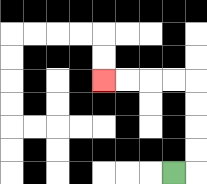{'start': '[7, 7]', 'end': '[4, 3]', 'path_directions': 'R,U,U,U,U,L,L,L,L', 'path_coordinates': '[[7, 7], [8, 7], [8, 6], [8, 5], [8, 4], [8, 3], [7, 3], [6, 3], [5, 3], [4, 3]]'}